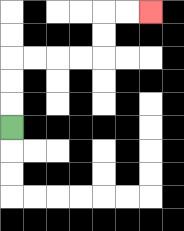{'start': '[0, 5]', 'end': '[6, 0]', 'path_directions': 'U,U,U,R,R,R,R,U,U,R,R', 'path_coordinates': '[[0, 5], [0, 4], [0, 3], [0, 2], [1, 2], [2, 2], [3, 2], [4, 2], [4, 1], [4, 0], [5, 0], [6, 0]]'}